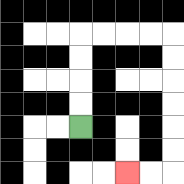{'start': '[3, 5]', 'end': '[5, 7]', 'path_directions': 'U,U,U,U,R,R,R,R,D,D,D,D,D,D,L,L', 'path_coordinates': '[[3, 5], [3, 4], [3, 3], [3, 2], [3, 1], [4, 1], [5, 1], [6, 1], [7, 1], [7, 2], [7, 3], [7, 4], [7, 5], [7, 6], [7, 7], [6, 7], [5, 7]]'}